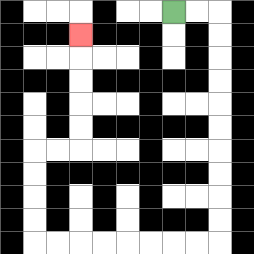{'start': '[7, 0]', 'end': '[3, 1]', 'path_directions': 'R,R,D,D,D,D,D,D,D,D,D,D,L,L,L,L,L,L,L,L,U,U,U,U,R,R,U,U,U,U,U', 'path_coordinates': '[[7, 0], [8, 0], [9, 0], [9, 1], [9, 2], [9, 3], [9, 4], [9, 5], [9, 6], [9, 7], [9, 8], [9, 9], [9, 10], [8, 10], [7, 10], [6, 10], [5, 10], [4, 10], [3, 10], [2, 10], [1, 10], [1, 9], [1, 8], [1, 7], [1, 6], [2, 6], [3, 6], [3, 5], [3, 4], [3, 3], [3, 2], [3, 1]]'}